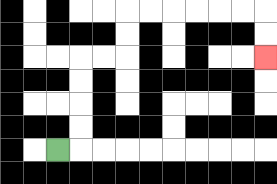{'start': '[2, 6]', 'end': '[11, 2]', 'path_directions': 'R,U,U,U,U,R,R,U,U,R,R,R,R,R,R,D,D', 'path_coordinates': '[[2, 6], [3, 6], [3, 5], [3, 4], [3, 3], [3, 2], [4, 2], [5, 2], [5, 1], [5, 0], [6, 0], [7, 0], [8, 0], [9, 0], [10, 0], [11, 0], [11, 1], [11, 2]]'}